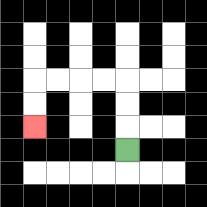{'start': '[5, 6]', 'end': '[1, 5]', 'path_directions': 'U,U,U,L,L,L,L,D,D', 'path_coordinates': '[[5, 6], [5, 5], [5, 4], [5, 3], [4, 3], [3, 3], [2, 3], [1, 3], [1, 4], [1, 5]]'}